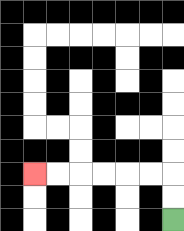{'start': '[7, 9]', 'end': '[1, 7]', 'path_directions': 'U,U,L,L,L,L,L,L', 'path_coordinates': '[[7, 9], [7, 8], [7, 7], [6, 7], [5, 7], [4, 7], [3, 7], [2, 7], [1, 7]]'}